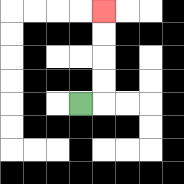{'start': '[3, 4]', 'end': '[4, 0]', 'path_directions': 'R,U,U,U,U', 'path_coordinates': '[[3, 4], [4, 4], [4, 3], [4, 2], [4, 1], [4, 0]]'}